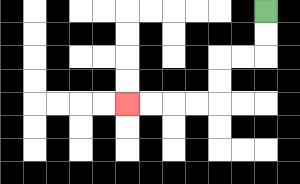{'start': '[11, 0]', 'end': '[5, 4]', 'path_directions': 'D,D,L,L,D,D,L,L,L,L', 'path_coordinates': '[[11, 0], [11, 1], [11, 2], [10, 2], [9, 2], [9, 3], [9, 4], [8, 4], [7, 4], [6, 4], [5, 4]]'}